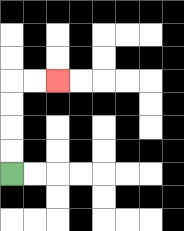{'start': '[0, 7]', 'end': '[2, 3]', 'path_directions': 'U,U,U,U,R,R', 'path_coordinates': '[[0, 7], [0, 6], [0, 5], [0, 4], [0, 3], [1, 3], [2, 3]]'}